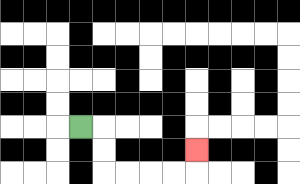{'start': '[3, 5]', 'end': '[8, 6]', 'path_directions': 'R,D,D,R,R,R,R,U', 'path_coordinates': '[[3, 5], [4, 5], [4, 6], [4, 7], [5, 7], [6, 7], [7, 7], [8, 7], [8, 6]]'}